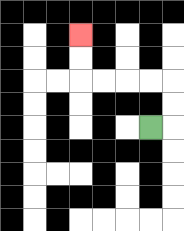{'start': '[6, 5]', 'end': '[3, 1]', 'path_directions': 'R,U,U,L,L,L,L,U,U', 'path_coordinates': '[[6, 5], [7, 5], [7, 4], [7, 3], [6, 3], [5, 3], [4, 3], [3, 3], [3, 2], [3, 1]]'}